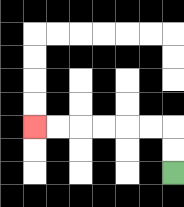{'start': '[7, 7]', 'end': '[1, 5]', 'path_directions': 'U,U,L,L,L,L,L,L', 'path_coordinates': '[[7, 7], [7, 6], [7, 5], [6, 5], [5, 5], [4, 5], [3, 5], [2, 5], [1, 5]]'}